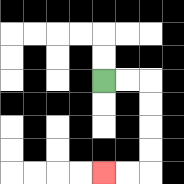{'start': '[4, 3]', 'end': '[4, 7]', 'path_directions': 'R,R,D,D,D,D,L,L', 'path_coordinates': '[[4, 3], [5, 3], [6, 3], [6, 4], [6, 5], [6, 6], [6, 7], [5, 7], [4, 7]]'}